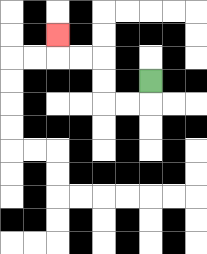{'start': '[6, 3]', 'end': '[2, 1]', 'path_directions': 'D,L,L,U,U,L,L,U', 'path_coordinates': '[[6, 3], [6, 4], [5, 4], [4, 4], [4, 3], [4, 2], [3, 2], [2, 2], [2, 1]]'}